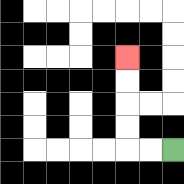{'start': '[7, 6]', 'end': '[5, 2]', 'path_directions': 'L,L,U,U,U,U', 'path_coordinates': '[[7, 6], [6, 6], [5, 6], [5, 5], [5, 4], [5, 3], [5, 2]]'}